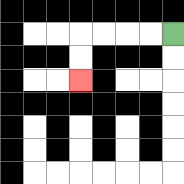{'start': '[7, 1]', 'end': '[3, 3]', 'path_directions': 'L,L,L,L,D,D', 'path_coordinates': '[[7, 1], [6, 1], [5, 1], [4, 1], [3, 1], [3, 2], [3, 3]]'}